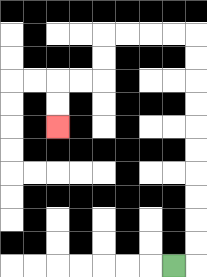{'start': '[7, 11]', 'end': '[2, 5]', 'path_directions': 'R,U,U,U,U,U,U,U,U,U,U,L,L,L,L,D,D,L,L,D,D', 'path_coordinates': '[[7, 11], [8, 11], [8, 10], [8, 9], [8, 8], [8, 7], [8, 6], [8, 5], [8, 4], [8, 3], [8, 2], [8, 1], [7, 1], [6, 1], [5, 1], [4, 1], [4, 2], [4, 3], [3, 3], [2, 3], [2, 4], [2, 5]]'}